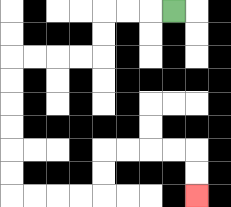{'start': '[7, 0]', 'end': '[8, 8]', 'path_directions': 'L,L,L,D,D,L,L,L,L,D,D,D,D,D,D,R,R,R,R,U,U,R,R,R,R,D,D', 'path_coordinates': '[[7, 0], [6, 0], [5, 0], [4, 0], [4, 1], [4, 2], [3, 2], [2, 2], [1, 2], [0, 2], [0, 3], [0, 4], [0, 5], [0, 6], [0, 7], [0, 8], [1, 8], [2, 8], [3, 8], [4, 8], [4, 7], [4, 6], [5, 6], [6, 6], [7, 6], [8, 6], [8, 7], [8, 8]]'}